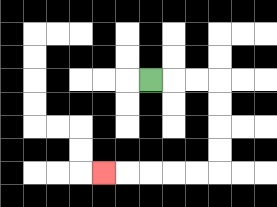{'start': '[6, 3]', 'end': '[4, 7]', 'path_directions': 'R,R,R,D,D,D,D,L,L,L,L,L', 'path_coordinates': '[[6, 3], [7, 3], [8, 3], [9, 3], [9, 4], [9, 5], [9, 6], [9, 7], [8, 7], [7, 7], [6, 7], [5, 7], [4, 7]]'}